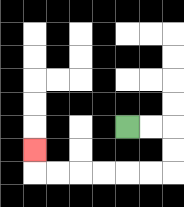{'start': '[5, 5]', 'end': '[1, 6]', 'path_directions': 'R,R,D,D,L,L,L,L,L,L,U', 'path_coordinates': '[[5, 5], [6, 5], [7, 5], [7, 6], [7, 7], [6, 7], [5, 7], [4, 7], [3, 7], [2, 7], [1, 7], [1, 6]]'}